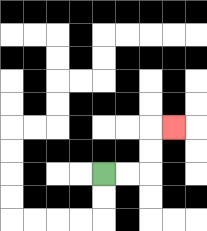{'start': '[4, 7]', 'end': '[7, 5]', 'path_directions': 'R,R,U,U,R', 'path_coordinates': '[[4, 7], [5, 7], [6, 7], [6, 6], [6, 5], [7, 5]]'}